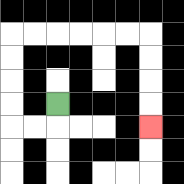{'start': '[2, 4]', 'end': '[6, 5]', 'path_directions': 'D,L,L,U,U,U,U,R,R,R,R,R,R,D,D,D,D', 'path_coordinates': '[[2, 4], [2, 5], [1, 5], [0, 5], [0, 4], [0, 3], [0, 2], [0, 1], [1, 1], [2, 1], [3, 1], [4, 1], [5, 1], [6, 1], [6, 2], [6, 3], [6, 4], [6, 5]]'}